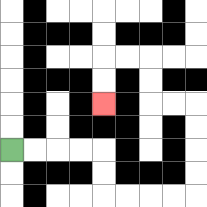{'start': '[0, 6]', 'end': '[4, 4]', 'path_directions': 'R,R,R,R,D,D,R,R,R,R,U,U,U,U,L,L,U,U,L,L,D,D', 'path_coordinates': '[[0, 6], [1, 6], [2, 6], [3, 6], [4, 6], [4, 7], [4, 8], [5, 8], [6, 8], [7, 8], [8, 8], [8, 7], [8, 6], [8, 5], [8, 4], [7, 4], [6, 4], [6, 3], [6, 2], [5, 2], [4, 2], [4, 3], [4, 4]]'}